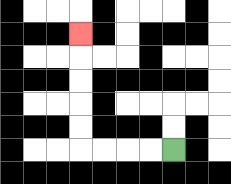{'start': '[7, 6]', 'end': '[3, 1]', 'path_directions': 'L,L,L,L,U,U,U,U,U', 'path_coordinates': '[[7, 6], [6, 6], [5, 6], [4, 6], [3, 6], [3, 5], [3, 4], [3, 3], [3, 2], [3, 1]]'}